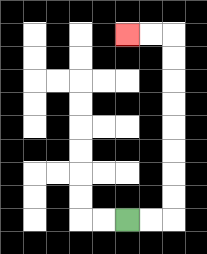{'start': '[5, 9]', 'end': '[5, 1]', 'path_directions': 'R,R,U,U,U,U,U,U,U,U,L,L', 'path_coordinates': '[[5, 9], [6, 9], [7, 9], [7, 8], [7, 7], [7, 6], [7, 5], [7, 4], [7, 3], [7, 2], [7, 1], [6, 1], [5, 1]]'}